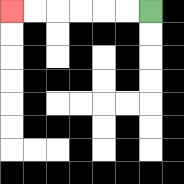{'start': '[6, 0]', 'end': '[0, 0]', 'path_directions': 'L,L,L,L,L,L', 'path_coordinates': '[[6, 0], [5, 0], [4, 0], [3, 0], [2, 0], [1, 0], [0, 0]]'}